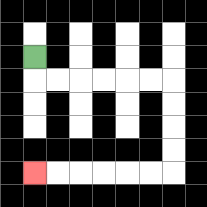{'start': '[1, 2]', 'end': '[1, 7]', 'path_directions': 'D,R,R,R,R,R,R,D,D,D,D,L,L,L,L,L,L', 'path_coordinates': '[[1, 2], [1, 3], [2, 3], [3, 3], [4, 3], [5, 3], [6, 3], [7, 3], [7, 4], [7, 5], [7, 6], [7, 7], [6, 7], [5, 7], [4, 7], [3, 7], [2, 7], [1, 7]]'}